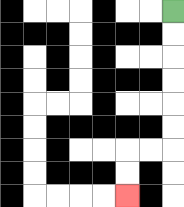{'start': '[7, 0]', 'end': '[5, 8]', 'path_directions': 'D,D,D,D,D,D,L,L,D,D', 'path_coordinates': '[[7, 0], [7, 1], [7, 2], [7, 3], [7, 4], [7, 5], [7, 6], [6, 6], [5, 6], [5, 7], [5, 8]]'}